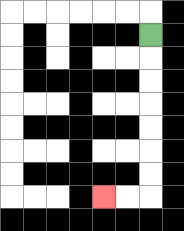{'start': '[6, 1]', 'end': '[4, 8]', 'path_directions': 'D,D,D,D,D,D,D,L,L', 'path_coordinates': '[[6, 1], [6, 2], [6, 3], [6, 4], [6, 5], [6, 6], [6, 7], [6, 8], [5, 8], [4, 8]]'}